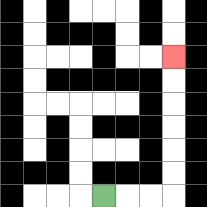{'start': '[4, 8]', 'end': '[7, 2]', 'path_directions': 'R,R,R,U,U,U,U,U,U', 'path_coordinates': '[[4, 8], [5, 8], [6, 8], [7, 8], [7, 7], [7, 6], [7, 5], [7, 4], [7, 3], [7, 2]]'}